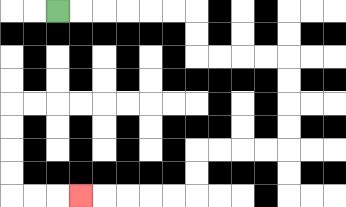{'start': '[2, 0]', 'end': '[3, 8]', 'path_directions': 'R,R,R,R,R,R,D,D,R,R,R,R,D,D,D,D,L,L,L,L,D,D,L,L,L,L,L', 'path_coordinates': '[[2, 0], [3, 0], [4, 0], [5, 0], [6, 0], [7, 0], [8, 0], [8, 1], [8, 2], [9, 2], [10, 2], [11, 2], [12, 2], [12, 3], [12, 4], [12, 5], [12, 6], [11, 6], [10, 6], [9, 6], [8, 6], [8, 7], [8, 8], [7, 8], [6, 8], [5, 8], [4, 8], [3, 8]]'}